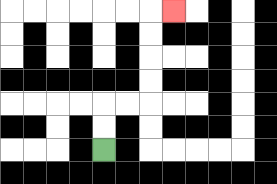{'start': '[4, 6]', 'end': '[7, 0]', 'path_directions': 'U,U,R,R,U,U,U,U,R', 'path_coordinates': '[[4, 6], [4, 5], [4, 4], [5, 4], [6, 4], [6, 3], [6, 2], [6, 1], [6, 0], [7, 0]]'}